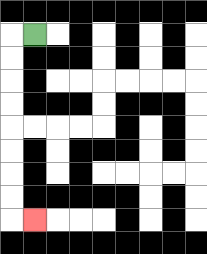{'start': '[1, 1]', 'end': '[1, 9]', 'path_directions': 'L,D,D,D,D,D,D,D,D,R', 'path_coordinates': '[[1, 1], [0, 1], [0, 2], [0, 3], [0, 4], [0, 5], [0, 6], [0, 7], [0, 8], [0, 9], [1, 9]]'}